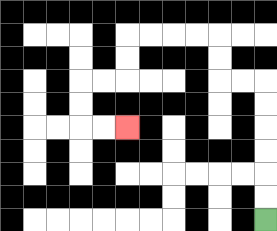{'start': '[11, 9]', 'end': '[5, 5]', 'path_directions': 'U,U,U,U,U,U,L,L,U,U,L,L,L,L,D,D,L,L,D,D,R,R', 'path_coordinates': '[[11, 9], [11, 8], [11, 7], [11, 6], [11, 5], [11, 4], [11, 3], [10, 3], [9, 3], [9, 2], [9, 1], [8, 1], [7, 1], [6, 1], [5, 1], [5, 2], [5, 3], [4, 3], [3, 3], [3, 4], [3, 5], [4, 5], [5, 5]]'}